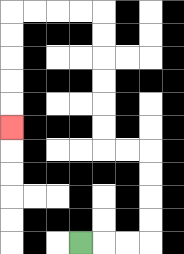{'start': '[3, 10]', 'end': '[0, 5]', 'path_directions': 'R,R,R,U,U,U,U,L,L,U,U,U,U,U,U,L,L,L,L,D,D,D,D,D', 'path_coordinates': '[[3, 10], [4, 10], [5, 10], [6, 10], [6, 9], [6, 8], [6, 7], [6, 6], [5, 6], [4, 6], [4, 5], [4, 4], [4, 3], [4, 2], [4, 1], [4, 0], [3, 0], [2, 0], [1, 0], [0, 0], [0, 1], [0, 2], [0, 3], [0, 4], [0, 5]]'}